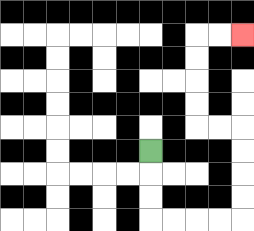{'start': '[6, 6]', 'end': '[10, 1]', 'path_directions': 'D,D,D,R,R,R,R,U,U,U,U,L,L,U,U,U,U,R,R', 'path_coordinates': '[[6, 6], [6, 7], [6, 8], [6, 9], [7, 9], [8, 9], [9, 9], [10, 9], [10, 8], [10, 7], [10, 6], [10, 5], [9, 5], [8, 5], [8, 4], [8, 3], [8, 2], [8, 1], [9, 1], [10, 1]]'}